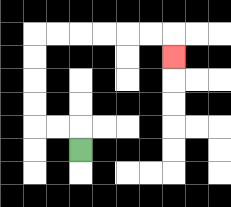{'start': '[3, 6]', 'end': '[7, 2]', 'path_directions': 'U,L,L,U,U,U,U,R,R,R,R,R,R,D', 'path_coordinates': '[[3, 6], [3, 5], [2, 5], [1, 5], [1, 4], [1, 3], [1, 2], [1, 1], [2, 1], [3, 1], [4, 1], [5, 1], [6, 1], [7, 1], [7, 2]]'}